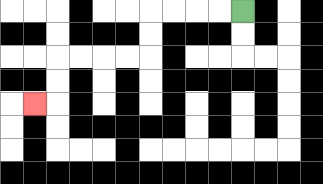{'start': '[10, 0]', 'end': '[1, 4]', 'path_directions': 'L,L,L,L,D,D,L,L,L,L,D,D,L', 'path_coordinates': '[[10, 0], [9, 0], [8, 0], [7, 0], [6, 0], [6, 1], [6, 2], [5, 2], [4, 2], [3, 2], [2, 2], [2, 3], [2, 4], [1, 4]]'}